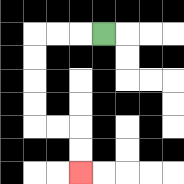{'start': '[4, 1]', 'end': '[3, 7]', 'path_directions': 'L,L,L,D,D,D,D,R,R,D,D', 'path_coordinates': '[[4, 1], [3, 1], [2, 1], [1, 1], [1, 2], [1, 3], [1, 4], [1, 5], [2, 5], [3, 5], [3, 6], [3, 7]]'}